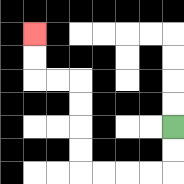{'start': '[7, 5]', 'end': '[1, 1]', 'path_directions': 'D,D,L,L,L,L,U,U,U,U,L,L,U,U', 'path_coordinates': '[[7, 5], [7, 6], [7, 7], [6, 7], [5, 7], [4, 7], [3, 7], [3, 6], [3, 5], [3, 4], [3, 3], [2, 3], [1, 3], [1, 2], [1, 1]]'}